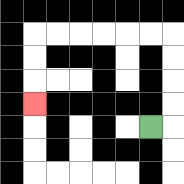{'start': '[6, 5]', 'end': '[1, 4]', 'path_directions': 'R,U,U,U,U,L,L,L,L,L,L,D,D,D', 'path_coordinates': '[[6, 5], [7, 5], [7, 4], [7, 3], [7, 2], [7, 1], [6, 1], [5, 1], [4, 1], [3, 1], [2, 1], [1, 1], [1, 2], [1, 3], [1, 4]]'}